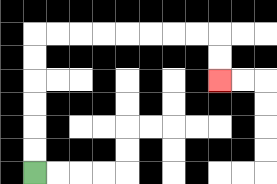{'start': '[1, 7]', 'end': '[9, 3]', 'path_directions': 'U,U,U,U,U,U,R,R,R,R,R,R,R,R,D,D', 'path_coordinates': '[[1, 7], [1, 6], [1, 5], [1, 4], [1, 3], [1, 2], [1, 1], [2, 1], [3, 1], [4, 1], [5, 1], [6, 1], [7, 1], [8, 1], [9, 1], [9, 2], [9, 3]]'}